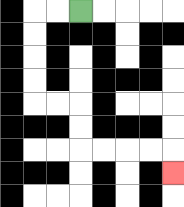{'start': '[3, 0]', 'end': '[7, 7]', 'path_directions': 'L,L,D,D,D,D,R,R,D,D,R,R,R,R,D', 'path_coordinates': '[[3, 0], [2, 0], [1, 0], [1, 1], [1, 2], [1, 3], [1, 4], [2, 4], [3, 4], [3, 5], [3, 6], [4, 6], [5, 6], [6, 6], [7, 6], [7, 7]]'}